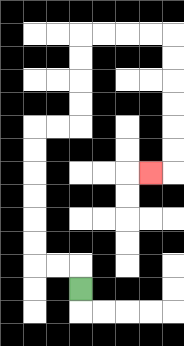{'start': '[3, 12]', 'end': '[6, 7]', 'path_directions': 'U,L,L,U,U,U,U,U,U,R,R,U,U,U,U,R,R,R,R,D,D,D,D,D,D,L', 'path_coordinates': '[[3, 12], [3, 11], [2, 11], [1, 11], [1, 10], [1, 9], [1, 8], [1, 7], [1, 6], [1, 5], [2, 5], [3, 5], [3, 4], [3, 3], [3, 2], [3, 1], [4, 1], [5, 1], [6, 1], [7, 1], [7, 2], [7, 3], [7, 4], [7, 5], [7, 6], [7, 7], [6, 7]]'}